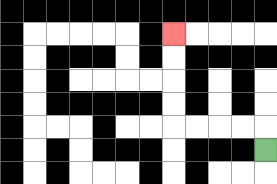{'start': '[11, 6]', 'end': '[7, 1]', 'path_directions': 'U,L,L,L,L,U,U,U,U', 'path_coordinates': '[[11, 6], [11, 5], [10, 5], [9, 5], [8, 5], [7, 5], [7, 4], [7, 3], [7, 2], [7, 1]]'}